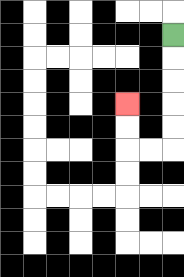{'start': '[7, 1]', 'end': '[5, 4]', 'path_directions': 'D,D,D,D,D,L,L,U,U', 'path_coordinates': '[[7, 1], [7, 2], [7, 3], [7, 4], [7, 5], [7, 6], [6, 6], [5, 6], [5, 5], [5, 4]]'}